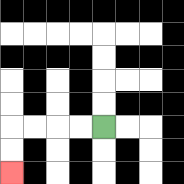{'start': '[4, 5]', 'end': '[0, 7]', 'path_directions': 'L,L,L,L,D,D', 'path_coordinates': '[[4, 5], [3, 5], [2, 5], [1, 5], [0, 5], [0, 6], [0, 7]]'}